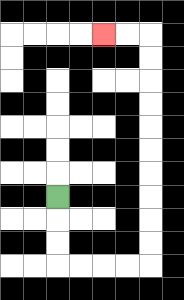{'start': '[2, 8]', 'end': '[4, 1]', 'path_directions': 'D,D,D,R,R,R,R,U,U,U,U,U,U,U,U,U,U,L,L', 'path_coordinates': '[[2, 8], [2, 9], [2, 10], [2, 11], [3, 11], [4, 11], [5, 11], [6, 11], [6, 10], [6, 9], [6, 8], [6, 7], [6, 6], [6, 5], [6, 4], [6, 3], [6, 2], [6, 1], [5, 1], [4, 1]]'}